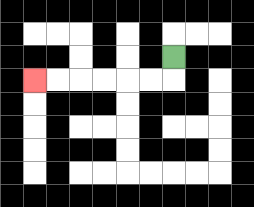{'start': '[7, 2]', 'end': '[1, 3]', 'path_directions': 'D,L,L,L,L,L,L', 'path_coordinates': '[[7, 2], [7, 3], [6, 3], [5, 3], [4, 3], [3, 3], [2, 3], [1, 3]]'}